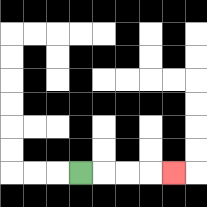{'start': '[3, 7]', 'end': '[7, 7]', 'path_directions': 'R,R,R,R', 'path_coordinates': '[[3, 7], [4, 7], [5, 7], [6, 7], [7, 7]]'}